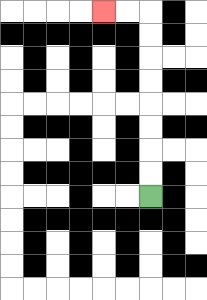{'start': '[6, 8]', 'end': '[4, 0]', 'path_directions': 'U,U,U,U,U,U,U,U,L,L', 'path_coordinates': '[[6, 8], [6, 7], [6, 6], [6, 5], [6, 4], [6, 3], [6, 2], [6, 1], [6, 0], [5, 0], [4, 0]]'}